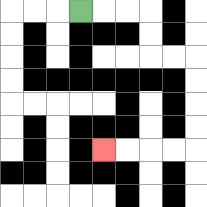{'start': '[3, 0]', 'end': '[4, 6]', 'path_directions': 'R,R,R,D,D,R,R,D,D,D,D,L,L,L,L', 'path_coordinates': '[[3, 0], [4, 0], [5, 0], [6, 0], [6, 1], [6, 2], [7, 2], [8, 2], [8, 3], [8, 4], [8, 5], [8, 6], [7, 6], [6, 6], [5, 6], [4, 6]]'}